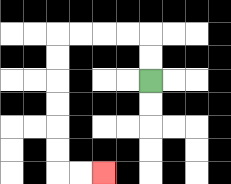{'start': '[6, 3]', 'end': '[4, 7]', 'path_directions': 'U,U,L,L,L,L,D,D,D,D,D,D,R,R', 'path_coordinates': '[[6, 3], [6, 2], [6, 1], [5, 1], [4, 1], [3, 1], [2, 1], [2, 2], [2, 3], [2, 4], [2, 5], [2, 6], [2, 7], [3, 7], [4, 7]]'}